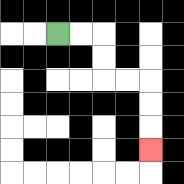{'start': '[2, 1]', 'end': '[6, 6]', 'path_directions': 'R,R,D,D,R,R,D,D,D', 'path_coordinates': '[[2, 1], [3, 1], [4, 1], [4, 2], [4, 3], [5, 3], [6, 3], [6, 4], [6, 5], [6, 6]]'}